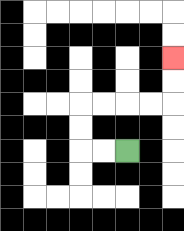{'start': '[5, 6]', 'end': '[7, 2]', 'path_directions': 'L,L,U,U,R,R,R,R,U,U', 'path_coordinates': '[[5, 6], [4, 6], [3, 6], [3, 5], [3, 4], [4, 4], [5, 4], [6, 4], [7, 4], [7, 3], [7, 2]]'}